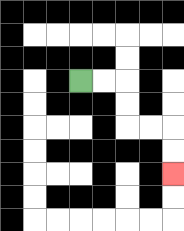{'start': '[3, 3]', 'end': '[7, 7]', 'path_directions': 'R,R,D,D,R,R,D,D', 'path_coordinates': '[[3, 3], [4, 3], [5, 3], [5, 4], [5, 5], [6, 5], [7, 5], [7, 6], [7, 7]]'}